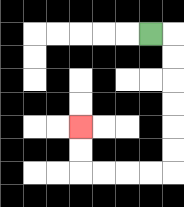{'start': '[6, 1]', 'end': '[3, 5]', 'path_directions': 'R,D,D,D,D,D,D,L,L,L,L,U,U', 'path_coordinates': '[[6, 1], [7, 1], [7, 2], [7, 3], [7, 4], [7, 5], [7, 6], [7, 7], [6, 7], [5, 7], [4, 7], [3, 7], [3, 6], [3, 5]]'}